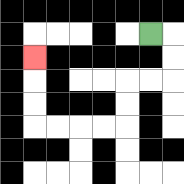{'start': '[6, 1]', 'end': '[1, 2]', 'path_directions': 'R,D,D,L,L,D,D,L,L,L,L,U,U,U', 'path_coordinates': '[[6, 1], [7, 1], [7, 2], [7, 3], [6, 3], [5, 3], [5, 4], [5, 5], [4, 5], [3, 5], [2, 5], [1, 5], [1, 4], [1, 3], [1, 2]]'}